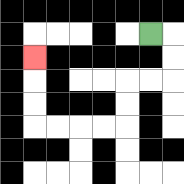{'start': '[6, 1]', 'end': '[1, 2]', 'path_directions': 'R,D,D,L,L,D,D,L,L,L,L,U,U,U', 'path_coordinates': '[[6, 1], [7, 1], [7, 2], [7, 3], [6, 3], [5, 3], [5, 4], [5, 5], [4, 5], [3, 5], [2, 5], [1, 5], [1, 4], [1, 3], [1, 2]]'}